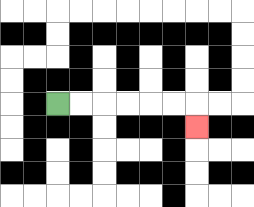{'start': '[2, 4]', 'end': '[8, 5]', 'path_directions': 'R,R,R,R,R,R,D', 'path_coordinates': '[[2, 4], [3, 4], [4, 4], [5, 4], [6, 4], [7, 4], [8, 4], [8, 5]]'}